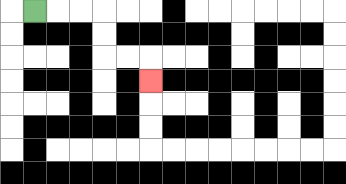{'start': '[1, 0]', 'end': '[6, 3]', 'path_directions': 'R,R,R,D,D,R,R,D', 'path_coordinates': '[[1, 0], [2, 0], [3, 0], [4, 0], [4, 1], [4, 2], [5, 2], [6, 2], [6, 3]]'}